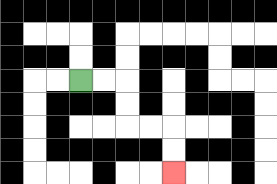{'start': '[3, 3]', 'end': '[7, 7]', 'path_directions': 'R,R,D,D,R,R,D,D', 'path_coordinates': '[[3, 3], [4, 3], [5, 3], [5, 4], [5, 5], [6, 5], [7, 5], [7, 6], [7, 7]]'}